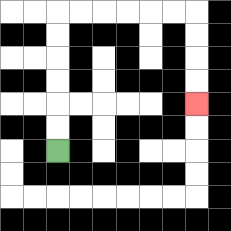{'start': '[2, 6]', 'end': '[8, 4]', 'path_directions': 'U,U,U,U,U,U,R,R,R,R,R,R,D,D,D,D', 'path_coordinates': '[[2, 6], [2, 5], [2, 4], [2, 3], [2, 2], [2, 1], [2, 0], [3, 0], [4, 0], [5, 0], [6, 0], [7, 0], [8, 0], [8, 1], [8, 2], [8, 3], [8, 4]]'}